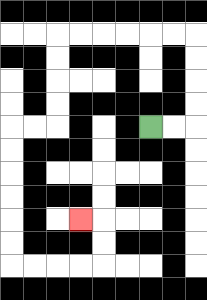{'start': '[6, 5]', 'end': '[3, 9]', 'path_directions': 'R,R,U,U,U,U,L,L,L,L,L,L,D,D,D,D,L,L,D,D,D,D,D,D,R,R,R,R,U,U,L', 'path_coordinates': '[[6, 5], [7, 5], [8, 5], [8, 4], [8, 3], [8, 2], [8, 1], [7, 1], [6, 1], [5, 1], [4, 1], [3, 1], [2, 1], [2, 2], [2, 3], [2, 4], [2, 5], [1, 5], [0, 5], [0, 6], [0, 7], [0, 8], [0, 9], [0, 10], [0, 11], [1, 11], [2, 11], [3, 11], [4, 11], [4, 10], [4, 9], [3, 9]]'}